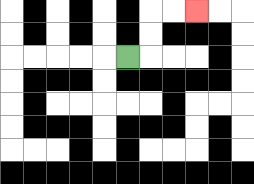{'start': '[5, 2]', 'end': '[8, 0]', 'path_directions': 'R,U,U,R,R', 'path_coordinates': '[[5, 2], [6, 2], [6, 1], [6, 0], [7, 0], [8, 0]]'}